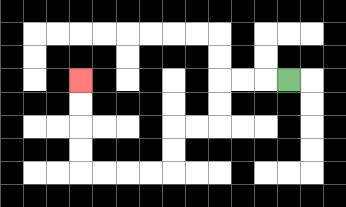{'start': '[12, 3]', 'end': '[3, 3]', 'path_directions': 'L,L,L,D,D,L,L,D,D,L,L,L,L,U,U,U,U', 'path_coordinates': '[[12, 3], [11, 3], [10, 3], [9, 3], [9, 4], [9, 5], [8, 5], [7, 5], [7, 6], [7, 7], [6, 7], [5, 7], [4, 7], [3, 7], [3, 6], [3, 5], [3, 4], [3, 3]]'}